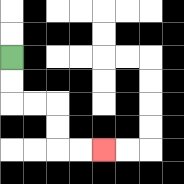{'start': '[0, 2]', 'end': '[4, 6]', 'path_directions': 'D,D,R,R,D,D,R,R', 'path_coordinates': '[[0, 2], [0, 3], [0, 4], [1, 4], [2, 4], [2, 5], [2, 6], [3, 6], [4, 6]]'}